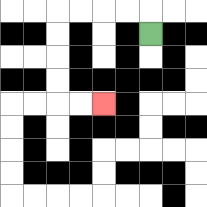{'start': '[6, 1]', 'end': '[4, 4]', 'path_directions': 'U,L,L,L,L,D,D,D,D,R,R', 'path_coordinates': '[[6, 1], [6, 0], [5, 0], [4, 0], [3, 0], [2, 0], [2, 1], [2, 2], [2, 3], [2, 4], [3, 4], [4, 4]]'}